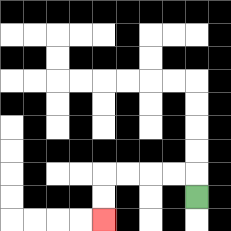{'start': '[8, 8]', 'end': '[4, 9]', 'path_directions': 'U,L,L,L,L,D,D', 'path_coordinates': '[[8, 8], [8, 7], [7, 7], [6, 7], [5, 7], [4, 7], [4, 8], [4, 9]]'}